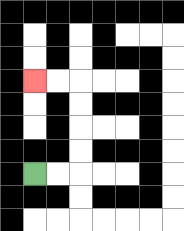{'start': '[1, 7]', 'end': '[1, 3]', 'path_directions': 'R,R,U,U,U,U,L,L', 'path_coordinates': '[[1, 7], [2, 7], [3, 7], [3, 6], [3, 5], [3, 4], [3, 3], [2, 3], [1, 3]]'}